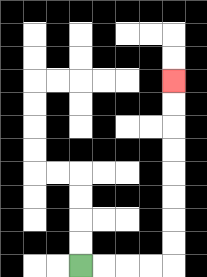{'start': '[3, 11]', 'end': '[7, 3]', 'path_directions': 'R,R,R,R,U,U,U,U,U,U,U,U', 'path_coordinates': '[[3, 11], [4, 11], [5, 11], [6, 11], [7, 11], [7, 10], [7, 9], [7, 8], [7, 7], [7, 6], [7, 5], [7, 4], [7, 3]]'}